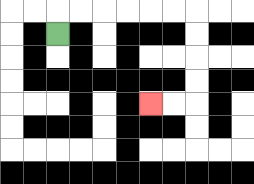{'start': '[2, 1]', 'end': '[6, 4]', 'path_directions': 'U,R,R,R,R,R,R,D,D,D,D,L,L', 'path_coordinates': '[[2, 1], [2, 0], [3, 0], [4, 0], [5, 0], [6, 0], [7, 0], [8, 0], [8, 1], [8, 2], [8, 3], [8, 4], [7, 4], [6, 4]]'}